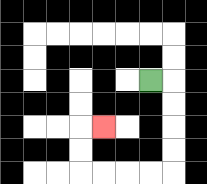{'start': '[6, 3]', 'end': '[4, 5]', 'path_directions': 'R,D,D,D,D,L,L,L,L,U,U,R', 'path_coordinates': '[[6, 3], [7, 3], [7, 4], [7, 5], [7, 6], [7, 7], [6, 7], [5, 7], [4, 7], [3, 7], [3, 6], [3, 5], [4, 5]]'}